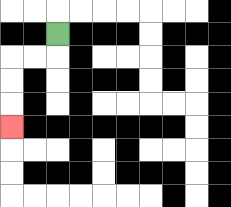{'start': '[2, 1]', 'end': '[0, 5]', 'path_directions': 'D,L,L,D,D,D', 'path_coordinates': '[[2, 1], [2, 2], [1, 2], [0, 2], [0, 3], [0, 4], [0, 5]]'}